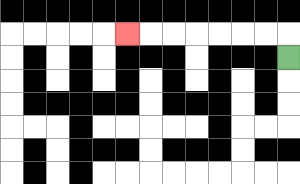{'start': '[12, 2]', 'end': '[5, 1]', 'path_directions': 'U,L,L,L,L,L,L,L', 'path_coordinates': '[[12, 2], [12, 1], [11, 1], [10, 1], [9, 1], [8, 1], [7, 1], [6, 1], [5, 1]]'}